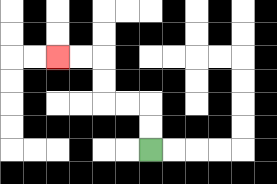{'start': '[6, 6]', 'end': '[2, 2]', 'path_directions': 'U,U,L,L,U,U,L,L', 'path_coordinates': '[[6, 6], [6, 5], [6, 4], [5, 4], [4, 4], [4, 3], [4, 2], [3, 2], [2, 2]]'}